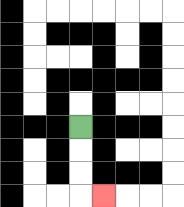{'start': '[3, 5]', 'end': '[4, 8]', 'path_directions': 'D,D,D,R', 'path_coordinates': '[[3, 5], [3, 6], [3, 7], [3, 8], [4, 8]]'}